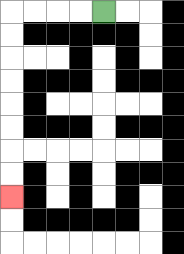{'start': '[4, 0]', 'end': '[0, 8]', 'path_directions': 'L,L,L,L,D,D,D,D,D,D,D,D', 'path_coordinates': '[[4, 0], [3, 0], [2, 0], [1, 0], [0, 0], [0, 1], [0, 2], [0, 3], [0, 4], [0, 5], [0, 6], [0, 7], [0, 8]]'}